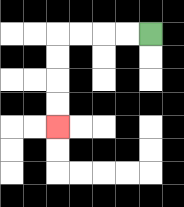{'start': '[6, 1]', 'end': '[2, 5]', 'path_directions': 'L,L,L,L,D,D,D,D', 'path_coordinates': '[[6, 1], [5, 1], [4, 1], [3, 1], [2, 1], [2, 2], [2, 3], [2, 4], [2, 5]]'}